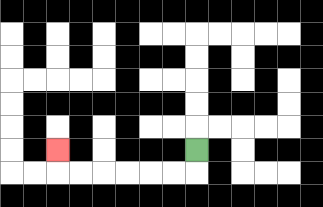{'start': '[8, 6]', 'end': '[2, 6]', 'path_directions': 'D,L,L,L,L,L,L,U', 'path_coordinates': '[[8, 6], [8, 7], [7, 7], [6, 7], [5, 7], [4, 7], [3, 7], [2, 7], [2, 6]]'}